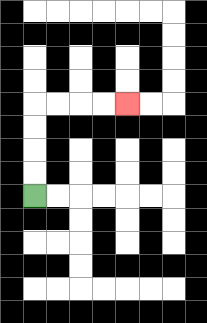{'start': '[1, 8]', 'end': '[5, 4]', 'path_directions': 'U,U,U,U,R,R,R,R', 'path_coordinates': '[[1, 8], [1, 7], [1, 6], [1, 5], [1, 4], [2, 4], [3, 4], [4, 4], [5, 4]]'}